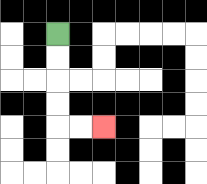{'start': '[2, 1]', 'end': '[4, 5]', 'path_directions': 'D,D,D,D,R,R', 'path_coordinates': '[[2, 1], [2, 2], [2, 3], [2, 4], [2, 5], [3, 5], [4, 5]]'}